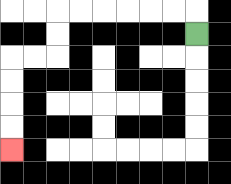{'start': '[8, 1]', 'end': '[0, 6]', 'path_directions': 'U,L,L,L,L,L,L,D,D,L,L,D,D,D,D', 'path_coordinates': '[[8, 1], [8, 0], [7, 0], [6, 0], [5, 0], [4, 0], [3, 0], [2, 0], [2, 1], [2, 2], [1, 2], [0, 2], [0, 3], [0, 4], [0, 5], [0, 6]]'}